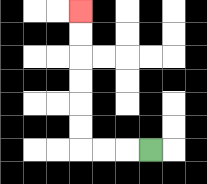{'start': '[6, 6]', 'end': '[3, 0]', 'path_directions': 'L,L,L,U,U,U,U,U,U', 'path_coordinates': '[[6, 6], [5, 6], [4, 6], [3, 6], [3, 5], [3, 4], [3, 3], [3, 2], [3, 1], [3, 0]]'}